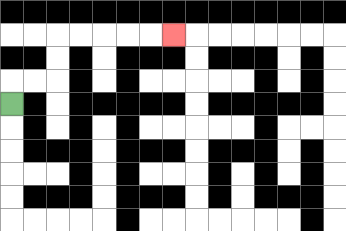{'start': '[0, 4]', 'end': '[7, 1]', 'path_directions': 'U,R,R,U,U,R,R,R,R,R', 'path_coordinates': '[[0, 4], [0, 3], [1, 3], [2, 3], [2, 2], [2, 1], [3, 1], [4, 1], [5, 1], [6, 1], [7, 1]]'}